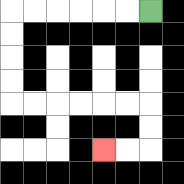{'start': '[6, 0]', 'end': '[4, 6]', 'path_directions': 'L,L,L,L,L,L,D,D,D,D,R,R,R,R,R,R,D,D,L,L', 'path_coordinates': '[[6, 0], [5, 0], [4, 0], [3, 0], [2, 0], [1, 0], [0, 0], [0, 1], [0, 2], [0, 3], [0, 4], [1, 4], [2, 4], [3, 4], [4, 4], [5, 4], [6, 4], [6, 5], [6, 6], [5, 6], [4, 6]]'}